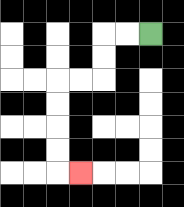{'start': '[6, 1]', 'end': '[3, 7]', 'path_directions': 'L,L,D,D,L,L,D,D,D,D,R', 'path_coordinates': '[[6, 1], [5, 1], [4, 1], [4, 2], [4, 3], [3, 3], [2, 3], [2, 4], [2, 5], [2, 6], [2, 7], [3, 7]]'}